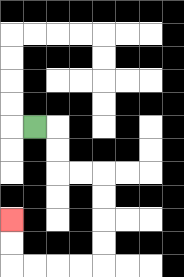{'start': '[1, 5]', 'end': '[0, 9]', 'path_directions': 'R,D,D,R,R,D,D,D,D,L,L,L,L,U,U', 'path_coordinates': '[[1, 5], [2, 5], [2, 6], [2, 7], [3, 7], [4, 7], [4, 8], [4, 9], [4, 10], [4, 11], [3, 11], [2, 11], [1, 11], [0, 11], [0, 10], [0, 9]]'}